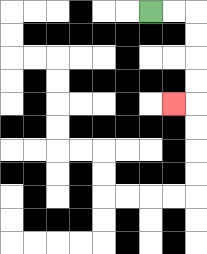{'start': '[6, 0]', 'end': '[7, 4]', 'path_directions': 'R,R,D,D,D,D,L', 'path_coordinates': '[[6, 0], [7, 0], [8, 0], [8, 1], [8, 2], [8, 3], [8, 4], [7, 4]]'}